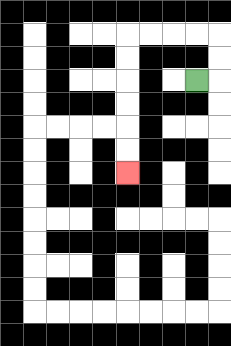{'start': '[8, 3]', 'end': '[5, 7]', 'path_directions': 'R,U,U,L,L,L,L,D,D,D,D,D,D', 'path_coordinates': '[[8, 3], [9, 3], [9, 2], [9, 1], [8, 1], [7, 1], [6, 1], [5, 1], [5, 2], [5, 3], [5, 4], [5, 5], [5, 6], [5, 7]]'}